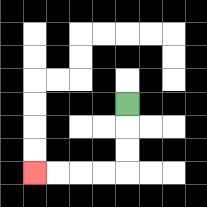{'start': '[5, 4]', 'end': '[1, 7]', 'path_directions': 'D,D,D,L,L,L,L', 'path_coordinates': '[[5, 4], [5, 5], [5, 6], [5, 7], [4, 7], [3, 7], [2, 7], [1, 7]]'}